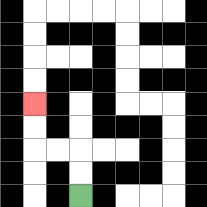{'start': '[3, 8]', 'end': '[1, 4]', 'path_directions': 'U,U,L,L,U,U', 'path_coordinates': '[[3, 8], [3, 7], [3, 6], [2, 6], [1, 6], [1, 5], [1, 4]]'}